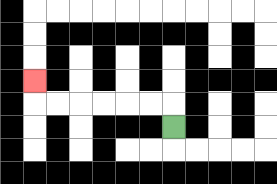{'start': '[7, 5]', 'end': '[1, 3]', 'path_directions': 'U,L,L,L,L,L,L,U', 'path_coordinates': '[[7, 5], [7, 4], [6, 4], [5, 4], [4, 4], [3, 4], [2, 4], [1, 4], [1, 3]]'}